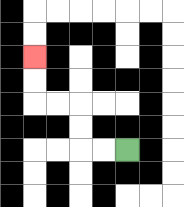{'start': '[5, 6]', 'end': '[1, 2]', 'path_directions': 'L,L,U,U,L,L,U,U', 'path_coordinates': '[[5, 6], [4, 6], [3, 6], [3, 5], [3, 4], [2, 4], [1, 4], [1, 3], [1, 2]]'}